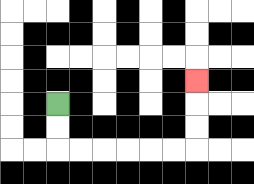{'start': '[2, 4]', 'end': '[8, 3]', 'path_directions': 'D,D,R,R,R,R,R,R,U,U,U', 'path_coordinates': '[[2, 4], [2, 5], [2, 6], [3, 6], [4, 6], [5, 6], [6, 6], [7, 6], [8, 6], [8, 5], [8, 4], [8, 3]]'}